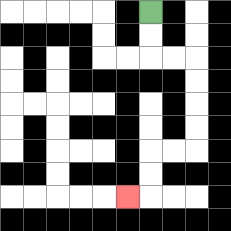{'start': '[6, 0]', 'end': '[5, 8]', 'path_directions': 'D,D,R,R,D,D,D,D,L,L,D,D,L', 'path_coordinates': '[[6, 0], [6, 1], [6, 2], [7, 2], [8, 2], [8, 3], [8, 4], [8, 5], [8, 6], [7, 6], [6, 6], [6, 7], [6, 8], [5, 8]]'}